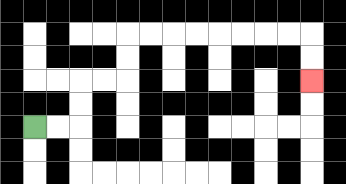{'start': '[1, 5]', 'end': '[13, 3]', 'path_directions': 'R,R,U,U,R,R,U,U,R,R,R,R,R,R,R,R,D,D', 'path_coordinates': '[[1, 5], [2, 5], [3, 5], [3, 4], [3, 3], [4, 3], [5, 3], [5, 2], [5, 1], [6, 1], [7, 1], [8, 1], [9, 1], [10, 1], [11, 1], [12, 1], [13, 1], [13, 2], [13, 3]]'}